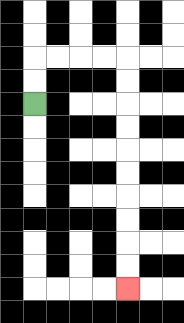{'start': '[1, 4]', 'end': '[5, 12]', 'path_directions': 'U,U,R,R,R,R,D,D,D,D,D,D,D,D,D,D', 'path_coordinates': '[[1, 4], [1, 3], [1, 2], [2, 2], [3, 2], [4, 2], [5, 2], [5, 3], [5, 4], [5, 5], [5, 6], [5, 7], [5, 8], [5, 9], [5, 10], [5, 11], [5, 12]]'}